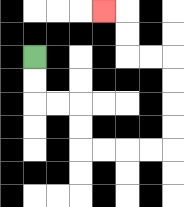{'start': '[1, 2]', 'end': '[4, 0]', 'path_directions': 'D,D,R,R,D,D,R,R,R,R,U,U,U,U,L,L,U,U,L', 'path_coordinates': '[[1, 2], [1, 3], [1, 4], [2, 4], [3, 4], [3, 5], [3, 6], [4, 6], [5, 6], [6, 6], [7, 6], [7, 5], [7, 4], [7, 3], [7, 2], [6, 2], [5, 2], [5, 1], [5, 0], [4, 0]]'}